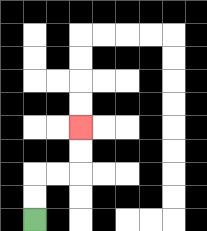{'start': '[1, 9]', 'end': '[3, 5]', 'path_directions': 'U,U,R,R,U,U', 'path_coordinates': '[[1, 9], [1, 8], [1, 7], [2, 7], [3, 7], [3, 6], [3, 5]]'}